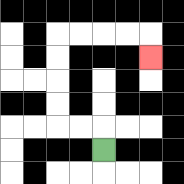{'start': '[4, 6]', 'end': '[6, 2]', 'path_directions': 'U,L,L,U,U,U,U,R,R,R,R,D', 'path_coordinates': '[[4, 6], [4, 5], [3, 5], [2, 5], [2, 4], [2, 3], [2, 2], [2, 1], [3, 1], [4, 1], [5, 1], [6, 1], [6, 2]]'}